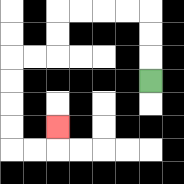{'start': '[6, 3]', 'end': '[2, 5]', 'path_directions': 'U,U,U,L,L,L,L,D,D,L,L,D,D,D,D,R,R,U', 'path_coordinates': '[[6, 3], [6, 2], [6, 1], [6, 0], [5, 0], [4, 0], [3, 0], [2, 0], [2, 1], [2, 2], [1, 2], [0, 2], [0, 3], [0, 4], [0, 5], [0, 6], [1, 6], [2, 6], [2, 5]]'}